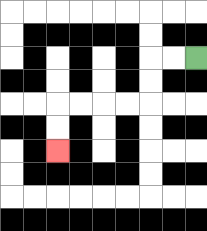{'start': '[8, 2]', 'end': '[2, 6]', 'path_directions': 'L,L,D,D,L,L,L,L,D,D', 'path_coordinates': '[[8, 2], [7, 2], [6, 2], [6, 3], [6, 4], [5, 4], [4, 4], [3, 4], [2, 4], [2, 5], [2, 6]]'}